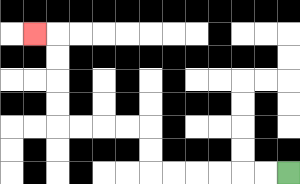{'start': '[12, 7]', 'end': '[1, 1]', 'path_directions': 'L,L,L,L,L,L,U,U,L,L,L,L,U,U,U,U,L', 'path_coordinates': '[[12, 7], [11, 7], [10, 7], [9, 7], [8, 7], [7, 7], [6, 7], [6, 6], [6, 5], [5, 5], [4, 5], [3, 5], [2, 5], [2, 4], [2, 3], [2, 2], [2, 1], [1, 1]]'}